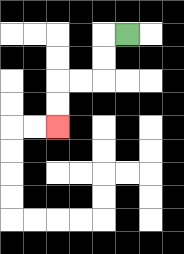{'start': '[5, 1]', 'end': '[2, 5]', 'path_directions': 'L,D,D,L,L,D,D', 'path_coordinates': '[[5, 1], [4, 1], [4, 2], [4, 3], [3, 3], [2, 3], [2, 4], [2, 5]]'}